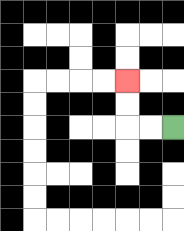{'start': '[7, 5]', 'end': '[5, 3]', 'path_directions': 'L,L,U,U', 'path_coordinates': '[[7, 5], [6, 5], [5, 5], [5, 4], [5, 3]]'}